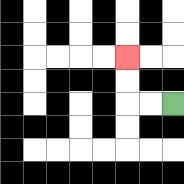{'start': '[7, 4]', 'end': '[5, 2]', 'path_directions': 'L,L,U,U', 'path_coordinates': '[[7, 4], [6, 4], [5, 4], [5, 3], [5, 2]]'}